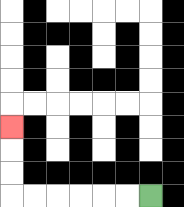{'start': '[6, 8]', 'end': '[0, 5]', 'path_directions': 'L,L,L,L,L,L,U,U,U', 'path_coordinates': '[[6, 8], [5, 8], [4, 8], [3, 8], [2, 8], [1, 8], [0, 8], [0, 7], [0, 6], [0, 5]]'}